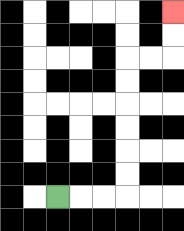{'start': '[2, 8]', 'end': '[7, 0]', 'path_directions': 'R,R,R,U,U,U,U,U,U,R,R,U,U', 'path_coordinates': '[[2, 8], [3, 8], [4, 8], [5, 8], [5, 7], [5, 6], [5, 5], [5, 4], [5, 3], [5, 2], [6, 2], [7, 2], [7, 1], [7, 0]]'}